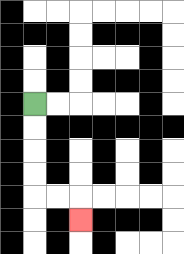{'start': '[1, 4]', 'end': '[3, 9]', 'path_directions': 'D,D,D,D,R,R,D', 'path_coordinates': '[[1, 4], [1, 5], [1, 6], [1, 7], [1, 8], [2, 8], [3, 8], [3, 9]]'}